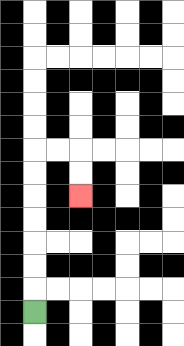{'start': '[1, 13]', 'end': '[3, 8]', 'path_directions': 'U,U,U,U,U,U,U,R,R,D,D', 'path_coordinates': '[[1, 13], [1, 12], [1, 11], [1, 10], [1, 9], [1, 8], [1, 7], [1, 6], [2, 6], [3, 6], [3, 7], [3, 8]]'}